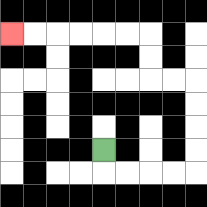{'start': '[4, 6]', 'end': '[0, 1]', 'path_directions': 'D,R,R,R,R,U,U,U,U,L,L,U,U,L,L,L,L,L,L', 'path_coordinates': '[[4, 6], [4, 7], [5, 7], [6, 7], [7, 7], [8, 7], [8, 6], [8, 5], [8, 4], [8, 3], [7, 3], [6, 3], [6, 2], [6, 1], [5, 1], [4, 1], [3, 1], [2, 1], [1, 1], [0, 1]]'}